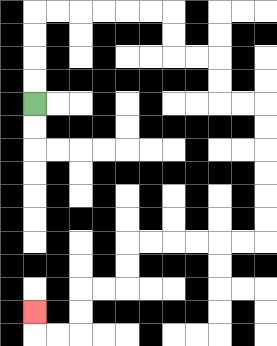{'start': '[1, 4]', 'end': '[1, 13]', 'path_directions': 'U,U,U,U,R,R,R,R,R,R,D,D,R,R,D,D,R,R,D,D,D,D,D,D,L,L,L,L,L,L,D,D,L,L,D,D,L,L,U', 'path_coordinates': '[[1, 4], [1, 3], [1, 2], [1, 1], [1, 0], [2, 0], [3, 0], [4, 0], [5, 0], [6, 0], [7, 0], [7, 1], [7, 2], [8, 2], [9, 2], [9, 3], [9, 4], [10, 4], [11, 4], [11, 5], [11, 6], [11, 7], [11, 8], [11, 9], [11, 10], [10, 10], [9, 10], [8, 10], [7, 10], [6, 10], [5, 10], [5, 11], [5, 12], [4, 12], [3, 12], [3, 13], [3, 14], [2, 14], [1, 14], [1, 13]]'}